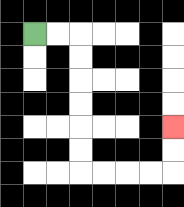{'start': '[1, 1]', 'end': '[7, 5]', 'path_directions': 'R,R,D,D,D,D,D,D,R,R,R,R,U,U', 'path_coordinates': '[[1, 1], [2, 1], [3, 1], [3, 2], [3, 3], [3, 4], [3, 5], [3, 6], [3, 7], [4, 7], [5, 7], [6, 7], [7, 7], [7, 6], [7, 5]]'}